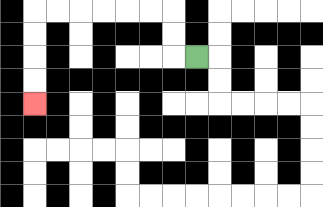{'start': '[8, 2]', 'end': '[1, 4]', 'path_directions': 'L,U,U,L,L,L,L,L,L,D,D,D,D', 'path_coordinates': '[[8, 2], [7, 2], [7, 1], [7, 0], [6, 0], [5, 0], [4, 0], [3, 0], [2, 0], [1, 0], [1, 1], [1, 2], [1, 3], [1, 4]]'}